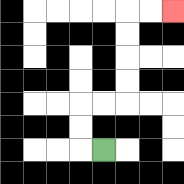{'start': '[4, 6]', 'end': '[7, 0]', 'path_directions': 'L,U,U,R,R,U,U,U,U,R,R', 'path_coordinates': '[[4, 6], [3, 6], [3, 5], [3, 4], [4, 4], [5, 4], [5, 3], [5, 2], [5, 1], [5, 0], [6, 0], [7, 0]]'}